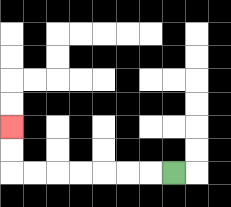{'start': '[7, 7]', 'end': '[0, 5]', 'path_directions': 'L,L,L,L,L,L,L,U,U', 'path_coordinates': '[[7, 7], [6, 7], [5, 7], [4, 7], [3, 7], [2, 7], [1, 7], [0, 7], [0, 6], [0, 5]]'}